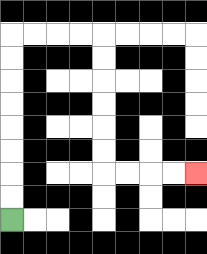{'start': '[0, 9]', 'end': '[8, 7]', 'path_directions': 'U,U,U,U,U,U,U,U,R,R,R,R,D,D,D,D,D,D,R,R,R,R', 'path_coordinates': '[[0, 9], [0, 8], [0, 7], [0, 6], [0, 5], [0, 4], [0, 3], [0, 2], [0, 1], [1, 1], [2, 1], [3, 1], [4, 1], [4, 2], [4, 3], [4, 4], [4, 5], [4, 6], [4, 7], [5, 7], [6, 7], [7, 7], [8, 7]]'}